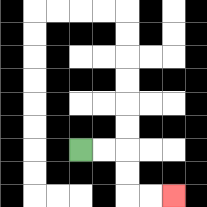{'start': '[3, 6]', 'end': '[7, 8]', 'path_directions': 'R,R,D,D,R,R', 'path_coordinates': '[[3, 6], [4, 6], [5, 6], [5, 7], [5, 8], [6, 8], [7, 8]]'}